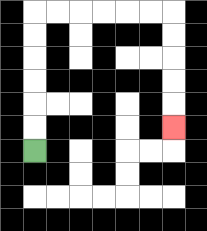{'start': '[1, 6]', 'end': '[7, 5]', 'path_directions': 'U,U,U,U,U,U,R,R,R,R,R,R,D,D,D,D,D', 'path_coordinates': '[[1, 6], [1, 5], [1, 4], [1, 3], [1, 2], [1, 1], [1, 0], [2, 0], [3, 0], [4, 0], [5, 0], [6, 0], [7, 0], [7, 1], [7, 2], [7, 3], [7, 4], [7, 5]]'}